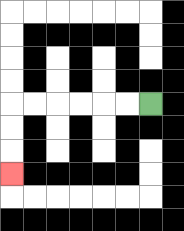{'start': '[6, 4]', 'end': '[0, 7]', 'path_directions': 'L,L,L,L,L,L,D,D,D', 'path_coordinates': '[[6, 4], [5, 4], [4, 4], [3, 4], [2, 4], [1, 4], [0, 4], [0, 5], [0, 6], [0, 7]]'}